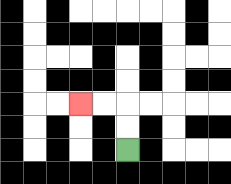{'start': '[5, 6]', 'end': '[3, 4]', 'path_directions': 'U,U,L,L', 'path_coordinates': '[[5, 6], [5, 5], [5, 4], [4, 4], [3, 4]]'}